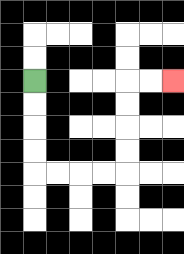{'start': '[1, 3]', 'end': '[7, 3]', 'path_directions': 'D,D,D,D,R,R,R,R,U,U,U,U,R,R', 'path_coordinates': '[[1, 3], [1, 4], [1, 5], [1, 6], [1, 7], [2, 7], [3, 7], [4, 7], [5, 7], [5, 6], [5, 5], [5, 4], [5, 3], [6, 3], [7, 3]]'}